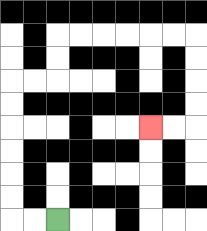{'start': '[2, 9]', 'end': '[6, 5]', 'path_directions': 'L,L,U,U,U,U,U,U,R,R,U,U,R,R,R,R,R,R,D,D,D,D,L,L', 'path_coordinates': '[[2, 9], [1, 9], [0, 9], [0, 8], [0, 7], [0, 6], [0, 5], [0, 4], [0, 3], [1, 3], [2, 3], [2, 2], [2, 1], [3, 1], [4, 1], [5, 1], [6, 1], [7, 1], [8, 1], [8, 2], [8, 3], [8, 4], [8, 5], [7, 5], [6, 5]]'}